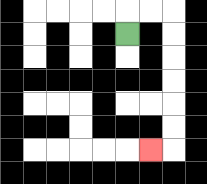{'start': '[5, 1]', 'end': '[6, 6]', 'path_directions': 'U,R,R,D,D,D,D,D,D,L', 'path_coordinates': '[[5, 1], [5, 0], [6, 0], [7, 0], [7, 1], [7, 2], [7, 3], [7, 4], [7, 5], [7, 6], [6, 6]]'}